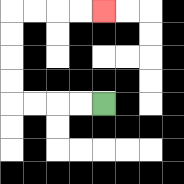{'start': '[4, 4]', 'end': '[4, 0]', 'path_directions': 'L,L,L,L,U,U,U,U,R,R,R,R', 'path_coordinates': '[[4, 4], [3, 4], [2, 4], [1, 4], [0, 4], [0, 3], [0, 2], [0, 1], [0, 0], [1, 0], [2, 0], [3, 0], [4, 0]]'}